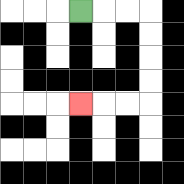{'start': '[3, 0]', 'end': '[3, 4]', 'path_directions': 'R,R,R,D,D,D,D,L,L,L', 'path_coordinates': '[[3, 0], [4, 0], [5, 0], [6, 0], [6, 1], [6, 2], [6, 3], [6, 4], [5, 4], [4, 4], [3, 4]]'}